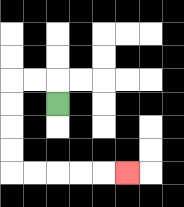{'start': '[2, 4]', 'end': '[5, 7]', 'path_directions': 'U,L,L,D,D,D,D,R,R,R,R,R', 'path_coordinates': '[[2, 4], [2, 3], [1, 3], [0, 3], [0, 4], [0, 5], [0, 6], [0, 7], [1, 7], [2, 7], [3, 7], [4, 7], [5, 7]]'}